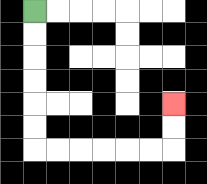{'start': '[1, 0]', 'end': '[7, 4]', 'path_directions': 'D,D,D,D,D,D,R,R,R,R,R,R,U,U', 'path_coordinates': '[[1, 0], [1, 1], [1, 2], [1, 3], [1, 4], [1, 5], [1, 6], [2, 6], [3, 6], [4, 6], [5, 6], [6, 6], [7, 6], [7, 5], [7, 4]]'}